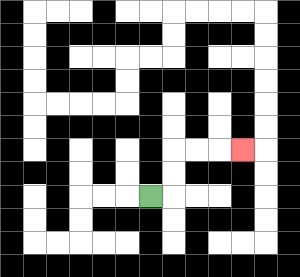{'start': '[6, 8]', 'end': '[10, 6]', 'path_directions': 'R,U,U,R,R,R', 'path_coordinates': '[[6, 8], [7, 8], [7, 7], [7, 6], [8, 6], [9, 6], [10, 6]]'}